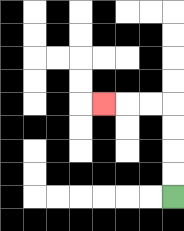{'start': '[7, 8]', 'end': '[4, 4]', 'path_directions': 'U,U,U,U,L,L,L', 'path_coordinates': '[[7, 8], [7, 7], [7, 6], [7, 5], [7, 4], [6, 4], [5, 4], [4, 4]]'}